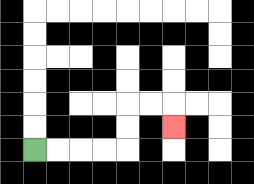{'start': '[1, 6]', 'end': '[7, 5]', 'path_directions': 'R,R,R,R,U,U,R,R,D', 'path_coordinates': '[[1, 6], [2, 6], [3, 6], [4, 6], [5, 6], [5, 5], [5, 4], [6, 4], [7, 4], [7, 5]]'}